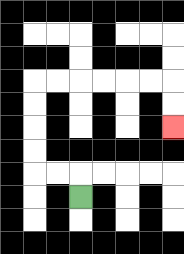{'start': '[3, 8]', 'end': '[7, 5]', 'path_directions': 'U,L,L,U,U,U,U,R,R,R,R,R,R,D,D', 'path_coordinates': '[[3, 8], [3, 7], [2, 7], [1, 7], [1, 6], [1, 5], [1, 4], [1, 3], [2, 3], [3, 3], [4, 3], [5, 3], [6, 3], [7, 3], [7, 4], [7, 5]]'}